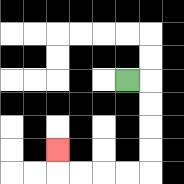{'start': '[5, 3]', 'end': '[2, 6]', 'path_directions': 'R,D,D,D,D,L,L,L,L,U', 'path_coordinates': '[[5, 3], [6, 3], [6, 4], [6, 5], [6, 6], [6, 7], [5, 7], [4, 7], [3, 7], [2, 7], [2, 6]]'}